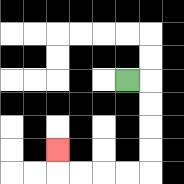{'start': '[5, 3]', 'end': '[2, 6]', 'path_directions': 'R,D,D,D,D,L,L,L,L,U', 'path_coordinates': '[[5, 3], [6, 3], [6, 4], [6, 5], [6, 6], [6, 7], [5, 7], [4, 7], [3, 7], [2, 7], [2, 6]]'}